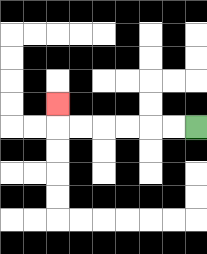{'start': '[8, 5]', 'end': '[2, 4]', 'path_directions': 'L,L,L,L,L,L,U', 'path_coordinates': '[[8, 5], [7, 5], [6, 5], [5, 5], [4, 5], [3, 5], [2, 5], [2, 4]]'}